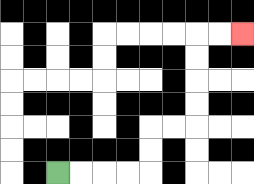{'start': '[2, 7]', 'end': '[10, 1]', 'path_directions': 'R,R,R,R,U,U,R,R,U,U,U,U,R,R', 'path_coordinates': '[[2, 7], [3, 7], [4, 7], [5, 7], [6, 7], [6, 6], [6, 5], [7, 5], [8, 5], [8, 4], [8, 3], [8, 2], [8, 1], [9, 1], [10, 1]]'}